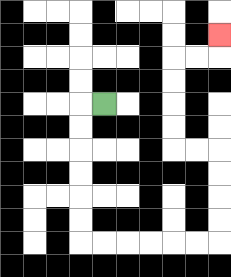{'start': '[4, 4]', 'end': '[9, 1]', 'path_directions': 'L,D,D,D,D,D,D,R,R,R,R,R,R,U,U,U,U,L,L,U,U,U,U,R,R,U', 'path_coordinates': '[[4, 4], [3, 4], [3, 5], [3, 6], [3, 7], [3, 8], [3, 9], [3, 10], [4, 10], [5, 10], [6, 10], [7, 10], [8, 10], [9, 10], [9, 9], [9, 8], [9, 7], [9, 6], [8, 6], [7, 6], [7, 5], [7, 4], [7, 3], [7, 2], [8, 2], [9, 2], [9, 1]]'}